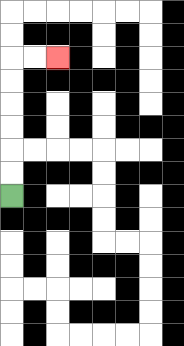{'start': '[0, 8]', 'end': '[2, 2]', 'path_directions': 'U,U,U,U,U,U,R,R', 'path_coordinates': '[[0, 8], [0, 7], [0, 6], [0, 5], [0, 4], [0, 3], [0, 2], [1, 2], [2, 2]]'}